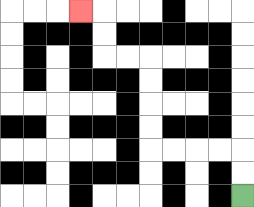{'start': '[10, 8]', 'end': '[3, 0]', 'path_directions': 'U,U,L,L,L,L,U,U,U,U,L,L,U,U,L', 'path_coordinates': '[[10, 8], [10, 7], [10, 6], [9, 6], [8, 6], [7, 6], [6, 6], [6, 5], [6, 4], [6, 3], [6, 2], [5, 2], [4, 2], [4, 1], [4, 0], [3, 0]]'}